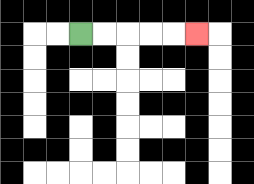{'start': '[3, 1]', 'end': '[8, 1]', 'path_directions': 'R,R,R,R,R', 'path_coordinates': '[[3, 1], [4, 1], [5, 1], [6, 1], [7, 1], [8, 1]]'}